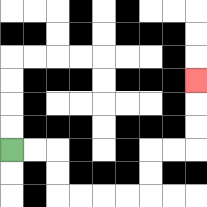{'start': '[0, 6]', 'end': '[8, 3]', 'path_directions': 'R,R,D,D,R,R,R,R,U,U,R,R,U,U,U', 'path_coordinates': '[[0, 6], [1, 6], [2, 6], [2, 7], [2, 8], [3, 8], [4, 8], [5, 8], [6, 8], [6, 7], [6, 6], [7, 6], [8, 6], [8, 5], [8, 4], [8, 3]]'}